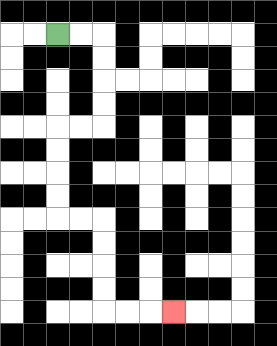{'start': '[2, 1]', 'end': '[7, 13]', 'path_directions': 'R,R,D,D,D,D,L,L,D,D,D,D,R,R,D,D,D,D,R,R,R', 'path_coordinates': '[[2, 1], [3, 1], [4, 1], [4, 2], [4, 3], [4, 4], [4, 5], [3, 5], [2, 5], [2, 6], [2, 7], [2, 8], [2, 9], [3, 9], [4, 9], [4, 10], [4, 11], [4, 12], [4, 13], [5, 13], [6, 13], [7, 13]]'}